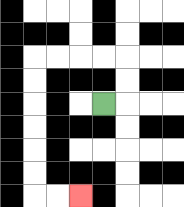{'start': '[4, 4]', 'end': '[3, 8]', 'path_directions': 'R,U,U,L,L,L,L,D,D,D,D,D,D,R,R', 'path_coordinates': '[[4, 4], [5, 4], [5, 3], [5, 2], [4, 2], [3, 2], [2, 2], [1, 2], [1, 3], [1, 4], [1, 5], [1, 6], [1, 7], [1, 8], [2, 8], [3, 8]]'}